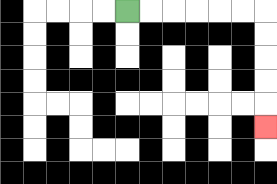{'start': '[5, 0]', 'end': '[11, 5]', 'path_directions': 'R,R,R,R,R,R,D,D,D,D,D', 'path_coordinates': '[[5, 0], [6, 0], [7, 0], [8, 0], [9, 0], [10, 0], [11, 0], [11, 1], [11, 2], [11, 3], [11, 4], [11, 5]]'}